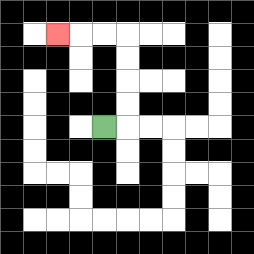{'start': '[4, 5]', 'end': '[2, 1]', 'path_directions': 'R,U,U,U,U,L,L,L', 'path_coordinates': '[[4, 5], [5, 5], [5, 4], [5, 3], [5, 2], [5, 1], [4, 1], [3, 1], [2, 1]]'}